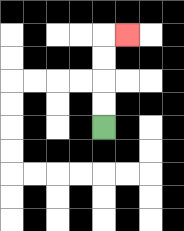{'start': '[4, 5]', 'end': '[5, 1]', 'path_directions': 'U,U,U,U,R', 'path_coordinates': '[[4, 5], [4, 4], [4, 3], [4, 2], [4, 1], [5, 1]]'}